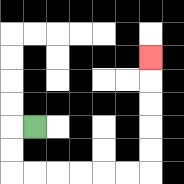{'start': '[1, 5]', 'end': '[6, 2]', 'path_directions': 'L,D,D,R,R,R,R,R,R,U,U,U,U,U', 'path_coordinates': '[[1, 5], [0, 5], [0, 6], [0, 7], [1, 7], [2, 7], [3, 7], [4, 7], [5, 7], [6, 7], [6, 6], [6, 5], [6, 4], [6, 3], [6, 2]]'}